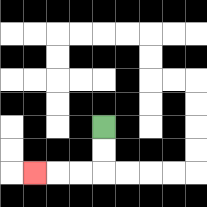{'start': '[4, 5]', 'end': '[1, 7]', 'path_directions': 'D,D,L,L,L', 'path_coordinates': '[[4, 5], [4, 6], [4, 7], [3, 7], [2, 7], [1, 7]]'}